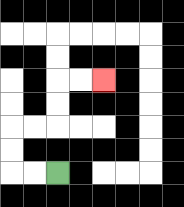{'start': '[2, 7]', 'end': '[4, 3]', 'path_directions': 'L,L,U,U,R,R,U,U,R,R', 'path_coordinates': '[[2, 7], [1, 7], [0, 7], [0, 6], [0, 5], [1, 5], [2, 5], [2, 4], [2, 3], [3, 3], [4, 3]]'}